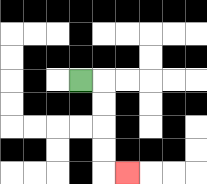{'start': '[3, 3]', 'end': '[5, 7]', 'path_directions': 'R,D,D,D,D,R', 'path_coordinates': '[[3, 3], [4, 3], [4, 4], [4, 5], [4, 6], [4, 7], [5, 7]]'}